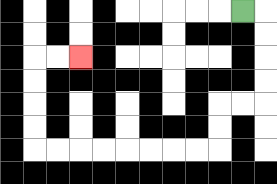{'start': '[10, 0]', 'end': '[3, 2]', 'path_directions': 'R,D,D,D,D,L,L,D,D,L,L,L,L,L,L,L,L,U,U,U,U,R,R', 'path_coordinates': '[[10, 0], [11, 0], [11, 1], [11, 2], [11, 3], [11, 4], [10, 4], [9, 4], [9, 5], [9, 6], [8, 6], [7, 6], [6, 6], [5, 6], [4, 6], [3, 6], [2, 6], [1, 6], [1, 5], [1, 4], [1, 3], [1, 2], [2, 2], [3, 2]]'}